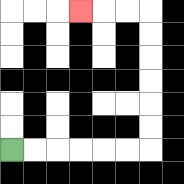{'start': '[0, 6]', 'end': '[3, 0]', 'path_directions': 'R,R,R,R,R,R,U,U,U,U,U,U,L,L,L', 'path_coordinates': '[[0, 6], [1, 6], [2, 6], [3, 6], [4, 6], [5, 6], [6, 6], [6, 5], [6, 4], [6, 3], [6, 2], [6, 1], [6, 0], [5, 0], [4, 0], [3, 0]]'}